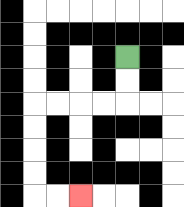{'start': '[5, 2]', 'end': '[3, 8]', 'path_directions': 'D,D,L,L,L,L,D,D,D,D,R,R', 'path_coordinates': '[[5, 2], [5, 3], [5, 4], [4, 4], [3, 4], [2, 4], [1, 4], [1, 5], [1, 6], [1, 7], [1, 8], [2, 8], [3, 8]]'}